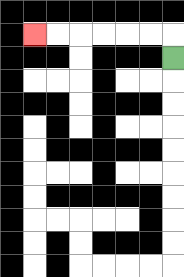{'start': '[7, 2]', 'end': '[1, 1]', 'path_directions': 'U,L,L,L,L,L,L', 'path_coordinates': '[[7, 2], [7, 1], [6, 1], [5, 1], [4, 1], [3, 1], [2, 1], [1, 1]]'}